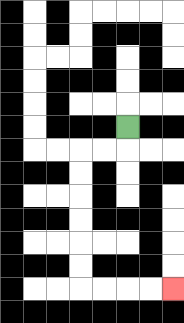{'start': '[5, 5]', 'end': '[7, 12]', 'path_directions': 'D,L,L,D,D,D,D,D,D,R,R,R,R', 'path_coordinates': '[[5, 5], [5, 6], [4, 6], [3, 6], [3, 7], [3, 8], [3, 9], [3, 10], [3, 11], [3, 12], [4, 12], [5, 12], [6, 12], [7, 12]]'}